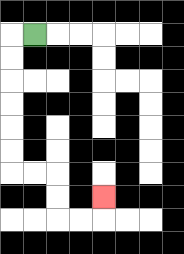{'start': '[1, 1]', 'end': '[4, 8]', 'path_directions': 'L,D,D,D,D,D,D,R,R,D,D,R,R,U', 'path_coordinates': '[[1, 1], [0, 1], [0, 2], [0, 3], [0, 4], [0, 5], [0, 6], [0, 7], [1, 7], [2, 7], [2, 8], [2, 9], [3, 9], [4, 9], [4, 8]]'}